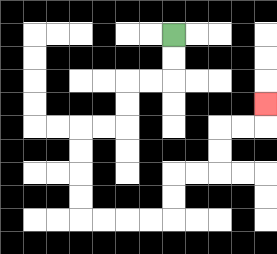{'start': '[7, 1]', 'end': '[11, 4]', 'path_directions': 'D,D,L,L,D,D,L,L,D,D,D,D,R,R,R,R,U,U,R,R,U,U,R,R,U', 'path_coordinates': '[[7, 1], [7, 2], [7, 3], [6, 3], [5, 3], [5, 4], [5, 5], [4, 5], [3, 5], [3, 6], [3, 7], [3, 8], [3, 9], [4, 9], [5, 9], [6, 9], [7, 9], [7, 8], [7, 7], [8, 7], [9, 7], [9, 6], [9, 5], [10, 5], [11, 5], [11, 4]]'}